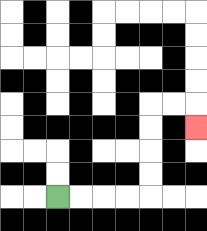{'start': '[2, 8]', 'end': '[8, 5]', 'path_directions': 'R,R,R,R,U,U,U,U,R,R,D', 'path_coordinates': '[[2, 8], [3, 8], [4, 8], [5, 8], [6, 8], [6, 7], [6, 6], [6, 5], [6, 4], [7, 4], [8, 4], [8, 5]]'}